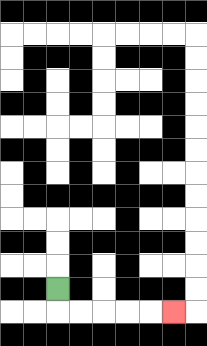{'start': '[2, 12]', 'end': '[7, 13]', 'path_directions': 'D,R,R,R,R,R', 'path_coordinates': '[[2, 12], [2, 13], [3, 13], [4, 13], [5, 13], [6, 13], [7, 13]]'}